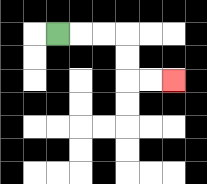{'start': '[2, 1]', 'end': '[7, 3]', 'path_directions': 'R,R,R,D,D,R,R', 'path_coordinates': '[[2, 1], [3, 1], [4, 1], [5, 1], [5, 2], [5, 3], [6, 3], [7, 3]]'}